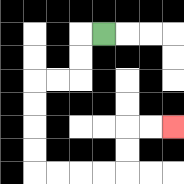{'start': '[4, 1]', 'end': '[7, 5]', 'path_directions': 'L,D,D,L,L,D,D,D,D,R,R,R,R,U,U,R,R', 'path_coordinates': '[[4, 1], [3, 1], [3, 2], [3, 3], [2, 3], [1, 3], [1, 4], [1, 5], [1, 6], [1, 7], [2, 7], [3, 7], [4, 7], [5, 7], [5, 6], [5, 5], [6, 5], [7, 5]]'}